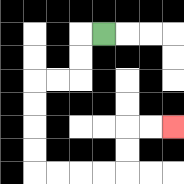{'start': '[4, 1]', 'end': '[7, 5]', 'path_directions': 'L,D,D,L,L,D,D,D,D,R,R,R,R,U,U,R,R', 'path_coordinates': '[[4, 1], [3, 1], [3, 2], [3, 3], [2, 3], [1, 3], [1, 4], [1, 5], [1, 6], [1, 7], [2, 7], [3, 7], [4, 7], [5, 7], [5, 6], [5, 5], [6, 5], [7, 5]]'}